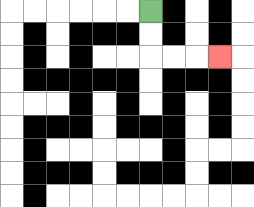{'start': '[6, 0]', 'end': '[9, 2]', 'path_directions': 'D,D,R,R,R', 'path_coordinates': '[[6, 0], [6, 1], [6, 2], [7, 2], [8, 2], [9, 2]]'}